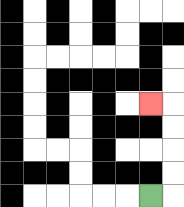{'start': '[6, 8]', 'end': '[6, 4]', 'path_directions': 'R,U,U,U,U,L', 'path_coordinates': '[[6, 8], [7, 8], [7, 7], [7, 6], [7, 5], [7, 4], [6, 4]]'}